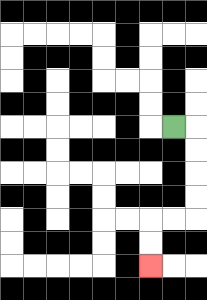{'start': '[7, 5]', 'end': '[6, 11]', 'path_directions': 'R,D,D,D,D,L,L,D,D', 'path_coordinates': '[[7, 5], [8, 5], [8, 6], [8, 7], [8, 8], [8, 9], [7, 9], [6, 9], [6, 10], [6, 11]]'}